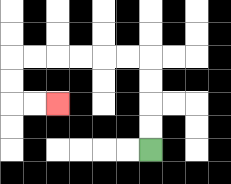{'start': '[6, 6]', 'end': '[2, 4]', 'path_directions': 'U,U,U,U,L,L,L,L,L,L,D,D,R,R', 'path_coordinates': '[[6, 6], [6, 5], [6, 4], [6, 3], [6, 2], [5, 2], [4, 2], [3, 2], [2, 2], [1, 2], [0, 2], [0, 3], [0, 4], [1, 4], [2, 4]]'}